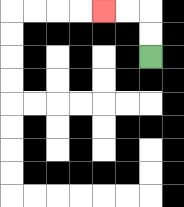{'start': '[6, 2]', 'end': '[4, 0]', 'path_directions': 'U,U,L,L', 'path_coordinates': '[[6, 2], [6, 1], [6, 0], [5, 0], [4, 0]]'}